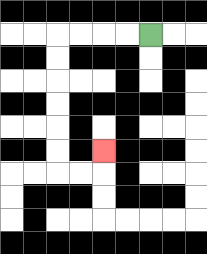{'start': '[6, 1]', 'end': '[4, 6]', 'path_directions': 'L,L,L,L,D,D,D,D,D,D,R,R,U', 'path_coordinates': '[[6, 1], [5, 1], [4, 1], [3, 1], [2, 1], [2, 2], [2, 3], [2, 4], [2, 5], [2, 6], [2, 7], [3, 7], [4, 7], [4, 6]]'}